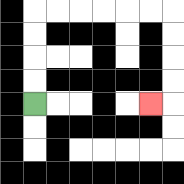{'start': '[1, 4]', 'end': '[6, 4]', 'path_directions': 'U,U,U,U,R,R,R,R,R,R,D,D,D,D,L', 'path_coordinates': '[[1, 4], [1, 3], [1, 2], [1, 1], [1, 0], [2, 0], [3, 0], [4, 0], [5, 0], [6, 0], [7, 0], [7, 1], [7, 2], [7, 3], [7, 4], [6, 4]]'}